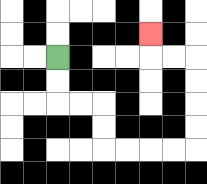{'start': '[2, 2]', 'end': '[6, 1]', 'path_directions': 'D,D,R,R,D,D,R,R,R,R,U,U,U,U,L,L,U', 'path_coordinates': '[[2, 2], [2, 3], [2, 4], [3, 4], [4, 4], [4, 5], [4, 6], [5, 6], [6, 6], [7, 6], [8, 6], [8, 5], [8, 4], [8, 3], [8, 2], [7, 2], [6, 2], [6, 1]]'}